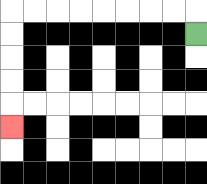{'start': '[8, 1]', 'end': '[0, 5]', 'path_directions': 'U,L,L,L,L,L,L,L,L,D,D,D,D,D', 'path_coordinates': '[[8, 1], [8, 0], [7, 0], [6, 0], [5, 0], [4, 0], [3, 0], [2, 0], [1, 0], [0, 0], [0, 1], [0, 2], [0, 3], [0, 4], [0, 5]]'}